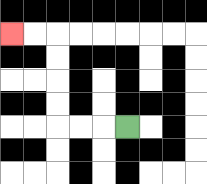{'start': '[5, 5]', 'end': '[0, 1]', 'path_directions': 'L,L,L,U,U,U,U,L,L', 'path_coordinates': '[[5, 5], [4, 5], [3, 5], [2, 5], [2, 4], [2, 3], [2, 2], [2, 1], [1, 1], [0, 1]]'}